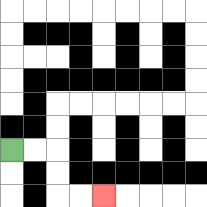{'start': '[0, 6]', 'end': '[4, 8]', 'path_directions': 'R,R,D,D,R,R', 'path_coordinates': '[[0, 6], [1, 6], [2, 6], [2, 7], [2, 8], [3, 8], [4, 8]]'}